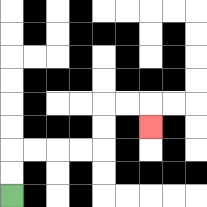{'start': '[0, 8]', 'end': '[6, 5]', 'path_directions': 'U,U,R,R,R,R,U,U,R,R,D', 'path_coordinates': '[[0, 8], [0, 7], [0, 6], [1, 6], [2, 6], [3, 6], [4, 6], [4, 5], [4, 4], [5, 4], [6, 4], [6, 5]]'}